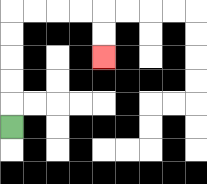{'start': '[0, 5]', 'end': '[4, 2]', 'path_directions': 'U,U,U,U,U,R,R,R,R,D,D', 'path_coordinates': '[[0, 5], [0, 4], [0, 3], [0, 2], [0, 1], [0, 0], [1, 0], [2, 0], [3, 0], [4, 0], [4, 1], [4, 2]]'}